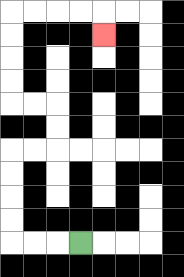{'start': '[3, 10]', 'end': '[4, 1]', 'path_directions': 'L,L,L,U,U,U,U,R,R,U,U,L,L,U,U,U,U,R,R,R,R,D', 'path_coordinates': '[[3, 10], [2, 10], [1, 10], [0, 10], [0, 9], [0, 8], [0, 7], [0, 6], [1, 6], [2, 6], [2, 5], [2, 4], [1, 4], [0, 4], [0, 3], [0, 2], [0, 1], [0, 0], [1, 0], [2, 0], [3, 0], [4, 0], [4, 1]]'}